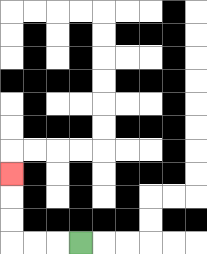{'start': '[3, 10]', 'end': '[0, 7]', 'path_directions': 'L,L,L,U,U,U', 'path_coordinates': '[[3, 10], [2, 10], [1, 10], [0, 10], [0, 9], [0, 8], [0, 7]]'}